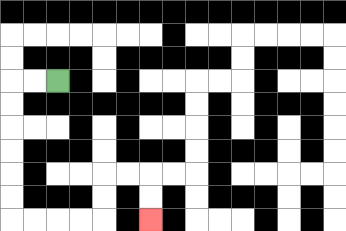{'start': '[2, 3]', 'end': '[6, 9]', 'path_directions': 'L,L,D,D,D,D,D,D,R,R,R,R,U,U,R,R,D,D', 'path_coordinates': '[[2, 3], [1, 3], [0, 3], [0, 4], [0, 5], [0, 6], [0, 7], [0, 8], [0, 9], [1, 9], [2, 9], [3, 9], [4, 9], [4, 8], [4, 7], [5, 7], [6, 7], [6, 8], [6, 9]]'}